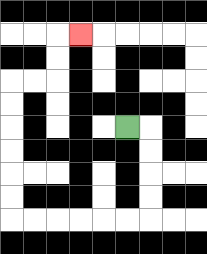{'start': '[5, 5]', 'end': '[3, 1]', 'path_directions': 'R,D,D,D,D,L,L,L,L,L,L,U,U,U,U,U,U,R,R,U,U,R', 'path_coordinates': '[[5, 5], [6, 5], [6, 6], [6, 7], [6, 8], [6, 9], [5, 9], [4, 9], [3, 9], [2, 9], [1, 9], [0, 9], [0, 8], [0, 7], [0, 6], [0, 5], [0, 4], [0, 3], [1, 3], [2, 3], [2, 2], [2, 1], [3, 1]]'}